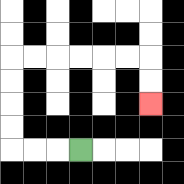{'start': '[3, 6]', 'end': '[6, 4]', 'path_directions': 'L,L,L,U,U,U,U,R,R,R,R,R,R,D,D', 'path_coordinates': '[[3, 6], [2, 6], [1, 6], [0, 6], [0, 5], [0, 4], [0, 3], [0, 2], [1, 2], [2, 2], [3, 2], [4, 2], [5, 2], [6, 2], [6, 3], [6, 4]]'}